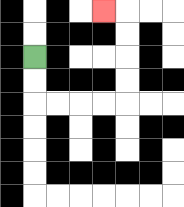{'start': '[1, 2]', 'end': '[4, 0]', 'path_directions': 'D,D,R,R,R,R,U,U,U,U,L', 'path_coordinates': '[[1, 2], [1, 3], [1, 4], [2, 4], [3, 4], [4, 4], [5, 4], [5, 3], [5, 2], [5, 1], [5, 0], [4, 0]]'}